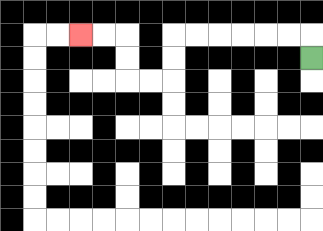{'start': '[13, 2]', 'end': '[3, 1]', 'path_directions': 'U,L,L,L,L,L,L,D,D,L,L,U,U,L,L', 'path_coordinates': '[[13, 2], [13, 1], [12, 1], [11, 1], [10, 1], [9, 1], [8, 1], [7, 1], [7, 2], [7, 3], [6, 3], [5, 3], [5, 2], [5, 1], [4, 1], [3, 1]]'}